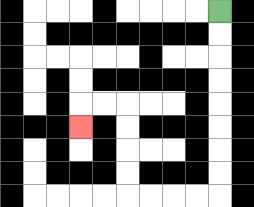{'start': '[9, 0]', 'end': '[3, 5]', 'path_directions': 'D,D,D,D,D,D,D,D,L,L,L,L,U,U,U,U,L,L,D', 'path_coordinates': '[[9, 0], [9, 1], [9, 2], [9, 3], [9, 4], [9, 5], [9, 6], [9, 7], [9, 8], [8, 8], [7, 8], [6, 8], [5, 8], [5, 7], [5, 6], [5, 5], [5, 4], [4, 4], [3, 4], [3, 5]]'}